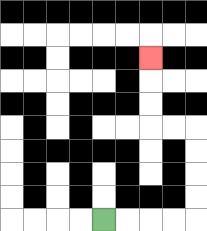{'start': '[4, 9]', 'end': '[6, 2]', 'path_directions': 'R,R,R,R,U,U,U,U,L,L,U,U,U', 'path_coordinates': '[[4, 9], [5, 9], [6, 9], [7, 9], [8, 9], [8, 8], [8, 7], [8, 6], [8, 5], [7, 5], [6, 5], [6, 4], [6, 3], [6, 2]]'}